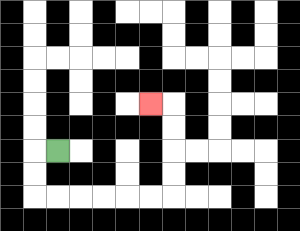{'start': '[2, 6]', 'end': '[6, 4]', 'path_directions': 'L,D,D,R,R,R,R,R,R,U,U,U,U,L', 'path_coordinates': '[[2, 6], [1, 6], [1, 7], [1, 8], [2, 8], [3, 8], [4, 8], [5, 8], [6, 8], [7, 8], [7, 7], [7, 6], [7, 5], [7, 4], [6, 4]]'}